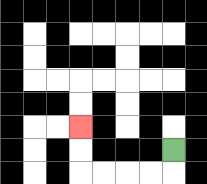{'start': '[7, 6]', 'end': '[3, 5]', 'path_directions': 'D,L,L,L,L,U,U', 'path_coordinates': '[[7, 6], [7, 7], [6, 7], [5, 7], [4, 7], [3, 7], [3, 6], [3, 5]]'}